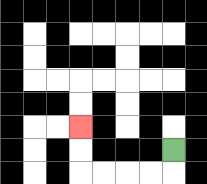{'start': '[7, 6]', 'end': '[3, 5]', 'path_directions': 'D,L,L,L,L,U,U', 'path_coordinates': '[[7, 6], [7, 7], [6, 7], [5, 7], [4, 7], [3, 7], [3, 6], [3, 5]]'}